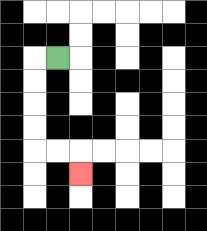{'start': '[2, 2]', 'end': '[3, 7]', 'path_directions': 'L,D,D,D,D,R,R,D', 'path_coordinates': '[[2, 2], [1, 2], [1, 3], [1, 4], [1, 5], [1, 6], [2, 6], [3, 6], [3, 7]]'}